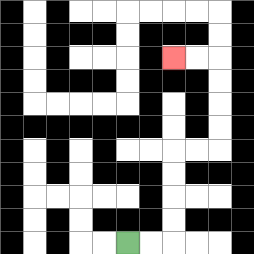{'start': '[5, 10]', 'end': '[7, 2]', 'path_directions': 'R,R,U,U,U,U,R,R,U,U,U,U,L,L', 'path_coordinates': '[[5, 10], [6, 10], [7, 10], [7, 9], [7, 8], [7, 7], [7, 6], [8, 6], [9, 6], [9, 5], [9, 4], [9, 3], [9, 2], [8, 2], [7, 2]]'}